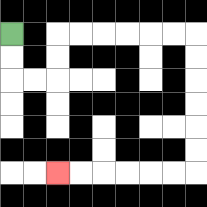{'start': '[0, 1]', 'end': '[2, 7]', 'path_directions': 'D,D,R,R,U,U,R,R,R,R,R,R,D,D,D,D,D,D,L,L,L,L,L,L', 'path_coordinates': '[[0, 1], [0, 2], [0, 3], [1, 3], [2, 3], [2, 2], [2, 1], [3, 1], [4, 1], [5, 1], [6, 1], [7, 1], [8, 1], [8, 2], [8, 3], [8, 4], [8, 5], [8, 6], [8, 7], [7, 7], [6, 7], [5, 7], [4, 7], [3, 7], [2, 7]]'}